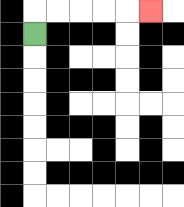{'start': '[1, 1]', 'end': '[6, 0]', 'path_directions': 'U,R,R,R,R,R', 'path_coordinates': '[[1, 1], [1, 0], [2, 0], [3, 0], [4, 0], [5, 0], [6, 0]]'}